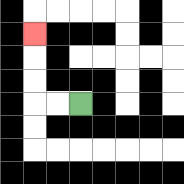{'start': '[3, 4]', 'end': '[1, 1]', 'path_directions': 'L,L,U,U,U', 'path_coordinates': '[[3, 4], [2, 4], [1, 4], [1, 3], [1, 2], [1, 1]]'}